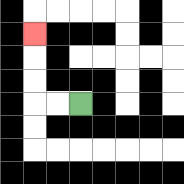{'start': '[3, 4]', 'end': '[1, 1]', 'path_directions': 'L,L,U,U,U', 'path_coordinates': '[[3, 4], [2, 4], [1, 4], [1, 3], [1, 2], [1, 1]]'}